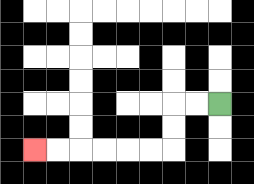{'start': '[9, 4]', 'end': '[1, 6]', 'path_directions': 'L,L,D,D,L,L,L,L,L,L', 'path_coordinates': '[[9, 4], [8, 4], [7, 4], [7, 5], [7, 6], [6, 6], [5, 6], [4, 6], [3, 6], [2, 6], [1, 6]]'}